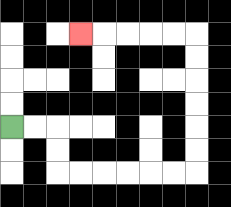{'start': '[0, 5]', 'end': '[3, 1]', 'path_directions': 'R,R,D,D,R,R,R,R,R,R,U,U,U,U,U,U,L,L,L,L,L', 'path_coordinates': '[[0, 5], [1, 5], [2, 5], [2, 6], [2, 7], [3, 7], [4, 7], [5, 7], [6, 7], [7, 7], [8, 7], [8, 6], [8, 5], [8, 4], [8, 3], [8, 2], [8, 1], [7, 1], [6, 1], [5, 1], [4, 1], [3, 1]]'}